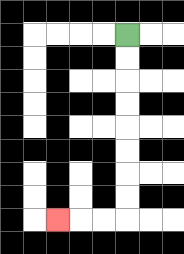{'start': '[5, 1]', 'end': '[2, 9]', 'path_directions': 'D,D,D,D,D,D,D,D,L,L,L', 'path_coordinates': '[[5, 1], [5, 2], [5, 3], [5, 4], [5, 5], [5, 6], [5, 7], [5, 8], [5, 9], [4, 9], [3, 9], [2, 9]]'}